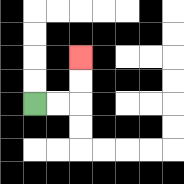{'start': '[1, 4]', 'end': '[3, 2]', 'path_directions': 'R,R,U,U', 'path_coordinates': '[[1, 4], [2, 4], [3, 4], [3, 3], [3, 2]]'}